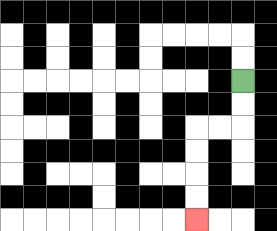{'start': '[10, 3]', 'end': '[8, 9]', 'path_directions': 'D,D,L,L,D,D,D,D', 'path_coordinates': '[[10, 3], [10, 4], [10, 5], [9, 5], [8, 5], [8, 6], [8, 7], [8, 8], [8, 9]]'}